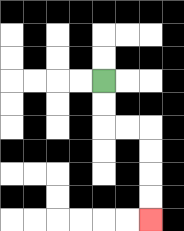{'start': '[4, 3]', 'end': '[6, 9]', 'path_directions': 'D,D,R,R,D,D,D,D', 'path_coordinates': '[[4, 3], [4, 4], [4, 5], [5, 5], [6, 5], [6, 6], [6, 7], [6, 8], [6, 9]]'}